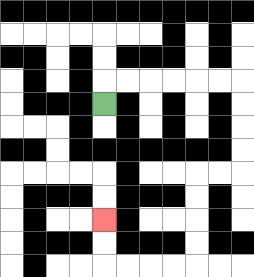{'start': '[4, 4]', 'end': '[4, 9]', 'path_directions': 'U,R,R,R,R,R,R,D,D,D,D,L,L,D,D,D,D,L,L,L,L,U,U', 'path_coordinates': '[[4, 4], [4, 3], [5, 3], [6, 3], [7, 3], [8, 3], [9, 3], [10, 3], [10, 4], [10, 5], [10, 6], [10, 7], [9, 7], [8, 7], [8, 8], [8, 9], [8, 10], [8, 11], [7, 11], [6, 11], [5, 11], [4, 11], [4, 10], [4, 9]]'}